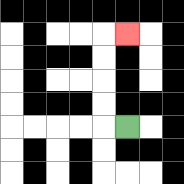{'start': '[5, 5]', 'end': '[5, 1]', 'path_directions': 'L,U,U,U,U,R', 'path_coordinates': '[[5, 5], [4, 5], [4, 4], [4, 3], [4, 2], [4, 1], [5, 1]]'}